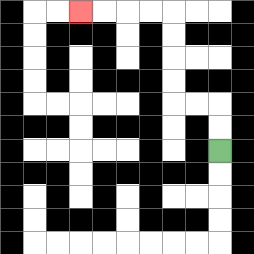{'start': '[9, 6]', 'end': '[3, 0]', 'path_directions': 'U,U,L,L,U,U,U,U,L,L,L,L', 'path_coordinates': '[[9, 6], [9, 5], [9, 4], [8, 4], [7, 4], [7, 3], [7, 2], [7, 1], [7, 0], [6, 0], [5, 0], [4, 0], [3, 0]]'}